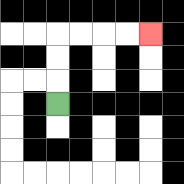{'start': '[2, 4]', 'end': '[6, 1]', 'path_directions': 'U,U,U,R,R,R,R', 'path_coordinates': '[[2, 4], [2, 3], [2, 2], [2, 1], [3, 1], [4, 1], [5, 1], [6, 1]]'}